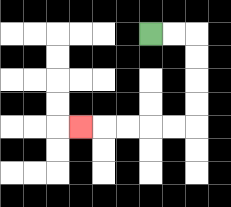{'start': '[6, 1]', 'end': '[3, 5]', 'path_directions': 'R,R,D,D,D,D,L,L,L,L,L', 'path_coordinates': '[[6, 1], [7, 1], [8, 1], [8, 2], [8, 3], [8, 4], [8, 5], [7, 5], [6, 5], [5, 5], [4, 5], [3, 5]]'}